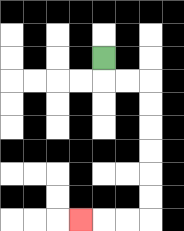{'start': '[4, 2]', 'end': '[3, 9]', 'path_directions': 'D,R,R,D,D,D,D,D,D,L,L,L', 'path_coordinates': '[[4, 2], [4, 3], [5, 3], [6, 3], [6, 4], [6, 5], [6, 6], [6, 7], [6, 8], [6, 9], [5, 9], [4, 9], [3, 9]]'}